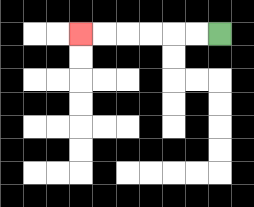{'start': '[9, 1]', 'end': '[3, 1]', 'path_directions': 'L,L,L,L,L,L', 'path_coordinates': '[[9, 1], [8, 1], [7, 1], [6, 1], [5, 1], [4, 1], [3, 1]]'}